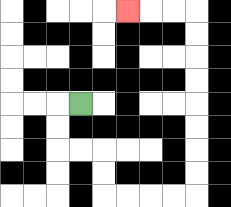{'start': '[3, 4]', 'end': '[5, 0]', 'path_directions': 'L,D,D,R,R,D,D,R,R,R,R,U,U,U,U,U,U,U,U,L,L,L', 'path_coordinates': '[[3, 4], [2, 4], [2, 5], [2, 6], [3, 6], [4, 6], [4, 7], [4, 8], [5, 8], [6, 8], [7, 8], [8, 8], [8, 7], [8, 6], [8, 5], [8, 4], [8, 3], [8, 2], [8, 1], [8, 0], [7, 0], [6, 0], [5, 0]]'}